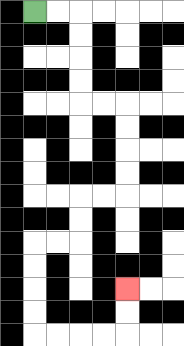{'start': '[1, 0]', 'end': '[5, 12]', 'path_directions': 'R,R,D,D,D,D,R,R,D,D,D,D,L,L,D,D,L,L,D,D,D,D,R,R,R,R,U,U', 'path_coordinates': '[[1, 0], [2, 0], [3, 0], [3, 1], [3, 2], [3, 3], [3, 4], [4, 4], [5, 4], [5, 5], [5, 6], [5, 7], [5, 8], [4, 8], [3, 8], [3, 9], [3, 10], [2, 10], [1, 10], [1, 11], [1, 12], [1, 13], [1, 14], [2, 14], [3, 14], [4, 14], [5, 14], [5, 13], [5, 12]]'}